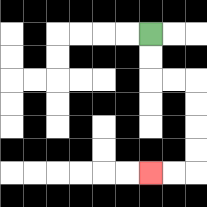{'start': '[6, 1]', 'end': '[6, 7]', 'path_directions': 'D,D,R,R,D,D,D,D,L,L', 'path_coordinates': '[[6, 1], [6, 2], [6, 3], [7, 3], [8, 3], [8, 4], [8, 5], [8, 6], [8, 7], [7, 7], [6, 7]]'}